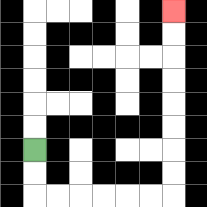{'start': '[1, 6]', 'end': '[7, 0]', 'path_directions': 'D,D,R,R,R,R,R,R,U,U,U,U,U,U,U,U', 'path_coordinates': '[[1, 6], [1, 7], [1, 8], [2, 8], [3, 8], [4, 8], [5, 8], [6, 8], [7, 8], [7, 7], [7, 6], [7, 5], [7, 4], [7, 3], [7, 2], [7, 1], [7, 0]]'}